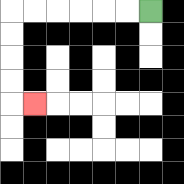{'start': '[6, 0]', 'end': '[1, 4]', 'path_directions': 'L,L,L,L,L,L,D,D,D,D,R', 'path_coordinates': '[[6, 0], [5, 0], [4, 0], [3, 0], [2, 0], [1, 0], [0, 0], [0, 1], [0, 2], [0, 3], [0, 4], [1, 4]]'}